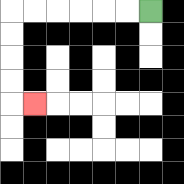{'start': '[6, 0]', 'end': '[1, 4]', 'path_directions': 'L,L,L,L,L,L,D,D,D,D,R', 'path_coordinates': '[[6, 0], [5, 0], [4, 0], [3, 0], [2, 0], [1, 0], [0, 0], [0, 1], [0, 2], [0, 3], [0, 4], [1, 4]]'}